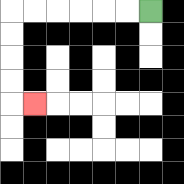{'start': '[6, 0]', 'end': '[1, 4]', 'path_directions': 'L,L,L,L,L,L,D,D,D,D,R', 'path_coordinates': '[[6, 0], [5, 0], [4, 0], [3, 0], [2, 0], [1, 0], [0, 0], [0, 1], [0, 2], [0, 3], [0, 4], [1, 4]]'}